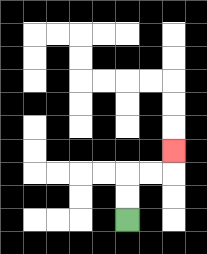{'start': '[5, 9]', 'end': '[7, 6]', 'path_directions': 'U,U,R,R,U', 'path_coordinates': '[[5, 9], [5, 8], [5, 7], [6, 7], [7, 7], [7, 6]]'}